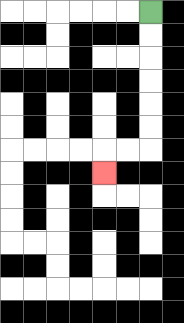{'start': '[6, 0]', 'end': '[4, 7]', 'path_directions': 'D,D,D,D,D,D,L,L,D', 'path_coordinates': '[[6, 0], [6, 1], [6, 2], [6, 3], [6, 4], [6, 5], [6, 6], [5, 6], [4, 6], [4, 7]]'}